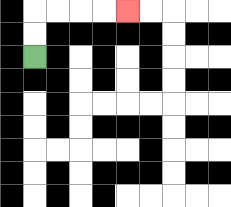{'start': '[1, 2]', 'end': '[5, 0]', 'path_directions': 'U,U,R,R,R,R', 'path_coordinates': '[[1, 2], [1, 1], [1, 0], [2, 0], [3, 0], [4, 0], [5, 0]]'}